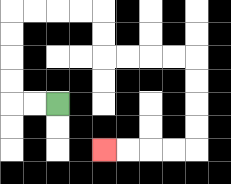{'start': '[2, 4]', 'end': '[4, 6]', 'path_directions': 'L,L,U,U,U,U,R,R,R,R,D,D,R,R,R,R,D,D,D,D,L,L,L,L', 'path_coordinates': '[[2, 4], [1, 4], [0, 4], [0, 3], [0, 2], [0, 1], [0, 0], [1, 0], [2, 0], [3, 0], [4, 0], [4, 1], [4, 2], [5, 2], [6, 2], [7, 2], [8, 2], [8, 3], [8, 4], [8, 5], [8, 6], [7, 6], [6, 6], [5, 6], [4, 6]]'}